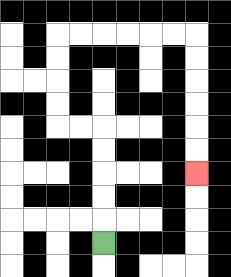{'start': '[4, 10]', 'end': '[8, 7]', 'path_directions': 'U,U,U,U,U,L,L,U,U,U,U,R,R,R,R,R,R,D,D,D,D,D,D', 'path_coordinates': '[[4, 10], [4, 9], [4, 8], [4, 7], [4, 6], [4, 5], [3, 5], [2, 5], [2, 4], [2, 3], [2, 2], [2, 1], [3, 1], [4, 1], [5, 1], [6, 1], [7, 1], [8, 1], [8, 2], [8, 3], [8, 4], [8, 5], [8, 6], [8, 7]]'}